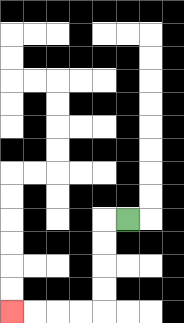{'start': '[5, 9]', 'end': '[0, 13]', 'path_directions': 'L,D,D,D,D,L,L,L,L', 'path_coordinates': '[[5, 9], [4, 9], [4, 10], [4, 11], [4, 12], [4, 13], [3, 13], [2, 13], [1, 13], [0, 13]]'}